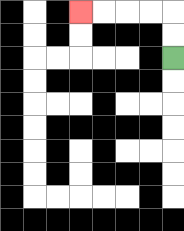{'start': '[7, 2]', 'end': '[3, 0]', 'path_directions': 'U,U,L,L,L,L', 'path_coordinates': '[[7, 2], [7, 1], [7, 0], [6, 0], [5, 0], [4, 0], [3, 0]]'}